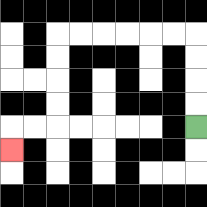{'start': '[8, 5]', 'end': '[0, 6]', 'path_directions': 'U,U,U,U,L,L,L,L,L,L,D,D,D,D,L,L,D', 'path_coordinates': '[[8, 5], [8, 4], [8, 3], [8, 2], [8, 1], [7, 1], [6, 1], [5, 1], [4, 1], [3, 1], [2, 1], [2, 2], [2, 3], [2, 4], [2, 5], [1, 5], [0, 5], [0, 6]]'}